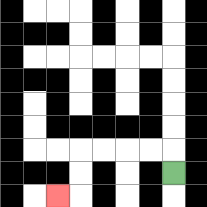{'start': '[7, 7]', 'end': '[2, 8]', 'path_directions': 'U,L,L,L,L,D,D,L', 'path_coordinates': '[[7, 7], [7, 6], [6, 6], [5, 6], [4, 6], [3, 6], [3, 7], [3, 8], [2, 8]]'}